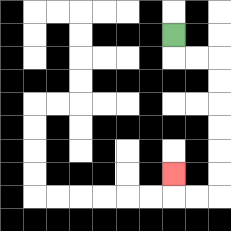{'start': '[7, 1]', 'end': '[7, 7]', 'path_directions': 'D,R,R,D,D,D,D,D,D,L,L,U', 'path_coordinates': '[[7, 1], [7, 2], [8, 2], [9, 2], [9, 3], [9, 4], [9, 5], [9, 6], [9, 7], [9, 8], [8, 8], [7, 8], [7, 7]]'}